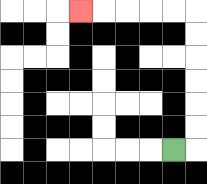{'start': '[7, 6]', 'end': '[3, 0]', 'path_directions': 'R,U,U,U,U,U,U,L,L,L,L,L', 'path_coordinates': '[[7, 6], [8, 6], [8, 5], [8, 4], [8, 3], [8, 2], [8, 1], [8, 0], [7, 0], [6, 0], [5, 0], [4, 0], [3, 0]]'}